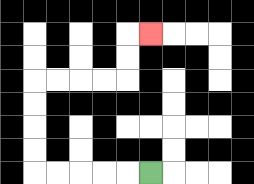{'start': '[6, 7]', 'end': '[6, 1]', 'path_directions': 'L,L,L,L,L,U,U,U,U,R,R,R,R,U,U,R', 'path_coordinates': '[[6, 7], [5, 7], [4, 7], [3, 7], [2, 7], [1, 7], [1, 6], [1, 5], [1, 4], [1, 3], [2, 3], [3, 3], [4, 3], [5, 3], [5, 2], [5, 1], [6, 1]]'}